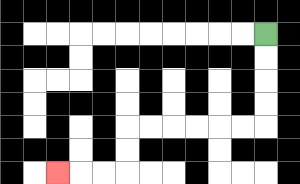{'start': '[11, 1]', 'end': '[2, 7]', 'path_directions': 'D,D,D,D,L,L,L,L,L,L,D,D,L,L,L', 'path_coordinates': '[[11, 1], [11, 2], [11, 3], [11, 4], [11, 5], [10, 5], [9, 5], [8, 5], [7, 5], [6, 5], [5, 5], [5, 6], [5, 7], [4, 7], [3, 7], [2, 7]]'}